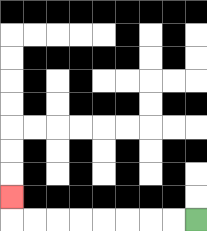{'start': '[8, 9]', 'end': '[0, 8]', 'path_directions': 'L,L,L,L,L,L,L,L,U', 'path_coordinates': '[[8, 9], [7, 9], [6, 9], [5, 9], [4, 9], [3, 9], [2, 9], [1, 9], [0, 9], [0, 8]]'}